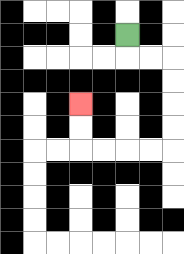{'start': '[5, 1]', 'end': '[3, 4]', 'path_directions': 'D,R,R,D,D,D,D,L,L,L,L,U,U', 'path_coordinates': '[[5, 1], [5, 2], [6, 2], [7, 2], [7, 3], [7, 4], [7, 5], [7, 6], [6, 6], [5, 6], [4, 6], [3, 6], [3, 5], [3, 4]]'}